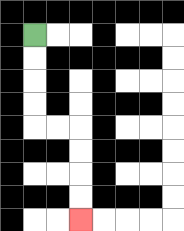{'start': '[1, 1]', 'end': '[3, 9]', 'path_directions': 'D,D,D,D,R,R,D,D,D,D', 'path_coordinates': '[[1, 1], [1, 2], [1, 3], [1, 4], [1, 5], [2, 5], [3, 5], [3, 6], [3, 7], [3, 8], [3, 9]]'}